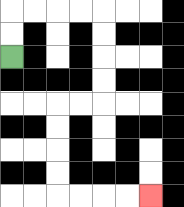{'start': '[0, 2]', 'end': '[6, 8]', 'path_directions': 'U,U,R,R,R,R,D,D,D,D,L,L,D,D,D,D,R,R,R,R', 'path_coordinates': '[[0, 2], [0, 1], [0, 0], [1, 0], [2, 0], [3, 0], [4, 0], [4, 1], [4, 2], [4, 3], [4, 4], [3, 4], [2, 4], [2, 5], [2, 6], [2, 7], [2, 8], [3, 8], [4, 8], [5, 8], [6, 8]]'}